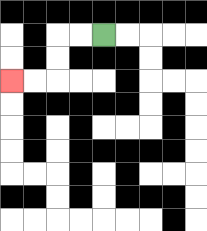{'start': '[4, 1]', 'end': '[0, 3]', 'path_directions': 'L,L,D,D,L,L', 'path_coordinates': '[[4, 1], [3, 1], [2, 1], [2, 2], [2, 3], [1, 3], [0, 3]]'}